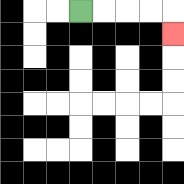{'start': '[3, 0]', 'end': '[7, 1]', 'path_directions': 'R,R,R,R,D', 'path_coordinates': '[[3, 0], [4, 0], [5, 0], [6, 0], [7, 0], [7, 1]]'}